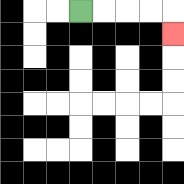{'start': '[3, 0]', 'end': '[7, 1]', 'path_directions': 'R,R,R,R,D', 'path_coordinates': '[[3, 0], [4, 0], [5, 0], [6, 0], [7, 0], [7, 1]]'}